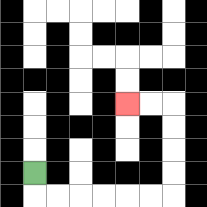{'start': '[1, 7]', 'end': '[5, 4]', 'path_directions': 'D,R,R,R,R,R,R,U,U,U,U,L,L', 'path_coordinates': '[[1, 7], [1, 8], [2, 8], [3, 8], [4, 8], [5, 8], [6, 8], [7, 8], [7, 7], [7, 6], [7, 5], [7, 4], [6, 4], [5, 4]]'}